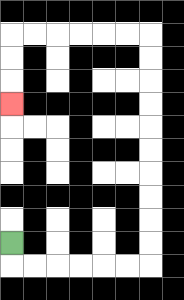{'start': '[0, 10]', 'end': '[0, 4]', 'path_directions': 'D,R,R,R,R,R,R,U,U,U,U,U,U,U,U,U,U,L,L,L,L,L,L,D,D,D', 'path_coordinates': '[[0, 10], [0, 11], [1, 11], [2, 11], [3, 11], [4, 11], [5, 11], [6, 11], [6, 10], [6, 9], [6, 8], [6, 7], [6, 6], [6, 5], [6, 4], [6, 3], [6, 2], [6, 1], [5, 1], [4, 1], [3, 1], [2, 1], [1, 1], [0, 1], [0, 2], [0, 3], [0, 4]]'}